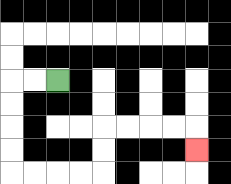{'start': '[2, 3]', 'end': '[8, 6]', 'path_directions': 'L,L,D,D,D,D,R,R,R,R,U,U,R,R,R,R,D', 'path_coordinates': '[[2, 3], [1, 3], [0, 3], [0, 4], [0, 5], [0, 6], [0, 7], [1, 7], [2, 7], [3, 7], [4, 7], [4, 6], [4, 5], [5, 5], [6, 5], [7, 5], [8, 5], [8, 6]]'}